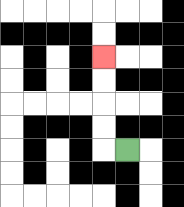{'start': '[5, 6]', 'end': '[4, 2]', 'path_directions': 'L,U,U,U,U', 'path_coordinates': '[[5, 6], [4, 6], [4, 5], [4, 4], [4, 3], [4, 2]]'}